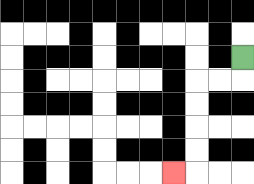{'start': '[10, 2]', 'end': '[7, 7]', 'path_directions': 'D,L,L,D,D,D,D,L', 'path_coordinates': '[[10, 2], [10, 3], [9, 3], [8, 3], [8, 4], [8, 5], [8, 6], [8, 7], [7, 7]]'}